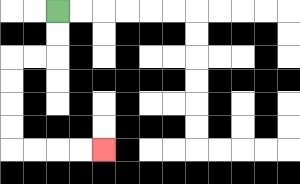{'start': '[2, 0]', 'end': '[4, 6]', 'path_directions': 'D,D,L,L,D,D,D,D,R,R,R,R', 'path_coordinates': '[[2, 0], [2, 1], [2, 2], [1, 2], [0, 2], [0, 3], [0, 4], [0, 5], [0, 6], [1, 6], [2, 6], [3, 6], [4, 6]]'}